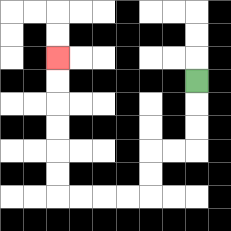{'start': '[8, 3]', 'end': '[2, 2]', 'path_directions': 'D,D,D,L,L,D,D,L,L,L,L,U,U,U,U,U,U', 'path_coordinates': '[[8, 3], [8, 4], [8, 5], [8, 6], [7, 6], [6, 6], [6, 7], [6, 8], [5, 8], [4, 8], [3, 8], [2, 8], [2, 7], [2, 6], [2, 5], [2, 4], [2, 3], [2, 2]]'}